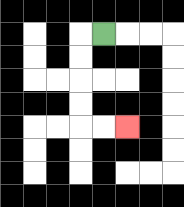{'start': '[4, 1]', 'end': '[5, 5]', 'path_directions': 'L,D,D,D,D,R,R', 'path_coordinates': '[[4, 1], [3, 1], [3, 2], [3, 3], [3, 4], [3, 5], [4, 5], [5, 5]]'}